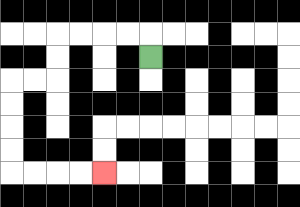{'start': '[6, 2]', 'end': '[4, 7]', 'path_directions': 'U,L,L,L,L,D,D,L,L,D,D,D,D,R,R,R,R', 'path_coordinates': '[[6, 2], [6, 1], [5, 1], [4, 1], [3, 1], [2, 1], [2, 2], [2, 3], [1, 3], [0, 3], [0, 4], [0, 5], [0, 6], [0, 7], [1, 7], [2, 7], [3, 7], [4, 7]]'}